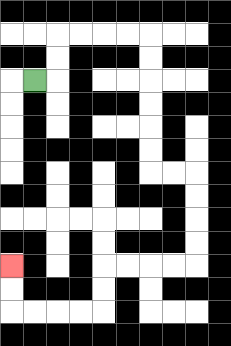{'start': '[1, 3]', 'end': '[0, 11]', 'path_directions': 'R,U,U,R,R,R,R,D,D,D,D,D,D,R,R,D,D,D,D,L,L,L,L,D,D,L,L,L,L,U,U', 'path_coordinates': '[[1, 3], [2, 3], [2, 2], [2, 1], [3, 1], [4, 1], [5, 1], [6, 1], [6, 2], [6, 3], [6, 4], [6, 5], [6, 6], [6, 7], [7, 7], [8, 7], [8, 8], [8, 9], [8, 10], [8, 11], [7, 11], [6, 11], [5, 11], [4, 11], [4, 12], [4, 13], [3, 13], [2, 13], [1, 13], [0, 13], [0, 12], [0, 11]]'}